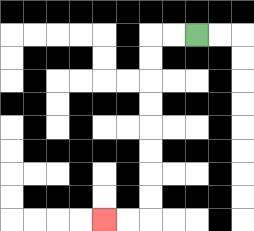{'start': '[8, 1]', 'end': '[4, 9]', 'path_directions': 'L,L,D,D,D,D,D,D,D,D,L,L', 'path_coordinates': '[[8, 1], [7, 1], [6, 1], [6, 2], [6, 3], [6, 4], [6, 5], [6, 6], [6, 7], [6, 8], [6, 9], [5, 9], [4, 9]]'}